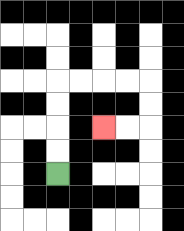{'start': '[2, 7]', 'end': '[4, 5]', 'path_directions': 'U,U,U,U,R,R,R,R,D,D,L,L', 'path_coordinates': '[[2, 7], [2, 6], [2, 5], [2, 4], [2, 3], [3, 3], [4, 3], [5, 3], [6, 3], [6, 4], [6, 5], [5, 5], [4, 5]]'}